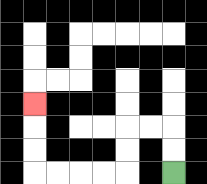{'start': '[7, 7]', 'end': '[1, 4]', 'path_directions': 'U,U,L,L,D,D,L,L,L,L,U,U,U', 'path_coordinates': '[[7, 7], [7, 6], [7, 5], [6, 5], [5, 5], [5, 6], [5, 7], [4, 7], [3, 7], [2, 7], [1, 7], [1, 6], [1, 5], [1, 4]]'}